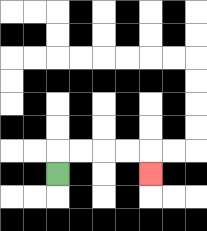{'start': '[2, 7]', 'end': '[6, 7]', 'path_directions': 'U,R,R,R,R,D', 'path_coordinates': '[[2, 7], [2, 6], [3, 6], [4, 6], [5, 6], [6, 6], [6, 7]]'}